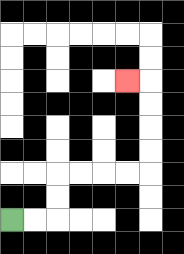{'start': '[0, 9]', 'end': '[5, 3]', 'path_directions': 'R,R,U,U,R,R,R,R,U,U,U,U,L', 'path_coordinates': '[[0, 9], [1, 9], [2, 9], [2, 8], [2, 7], [3, 7], [4, 7], [5, 7], [6, 7], [6, 6], [6, 5], [6, 4], [6, 3], [5, 3]]'}